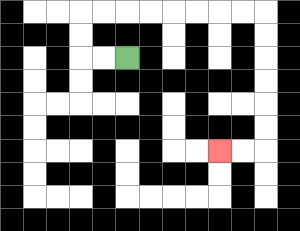{'start': '[5, 2]', 'end': '[9, 6]', 'path_directions': 'L,L,U,U,R,R,R,R,R,R,R,R,D,D,D,D,D,D,L,L', 'path_coordinates': '[[5, 2], [4, 2], [3, 2], [3, 1], [3, 0], [4, 0], [5, 0], [6, 0], [7, 0], [8, 0], [9, 0], [10, 0], [11, 0], [11, 1], [11, 2], [11, 3], [11, 4], [11, 5], [11, 6], [10, 6], [9, 6]]'}